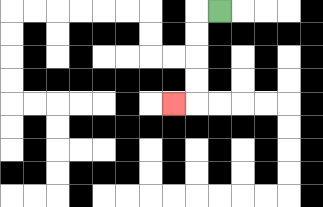{'start': '[9, 0]', 'end': '[7, 4]', 'path_directions': 'L,D,D,D,D,L', 'path_coordinates': '[[9, 0], [8, 0], [8, 1], [8, 2], [8, 3], [8, 4], [7, 4]]'}